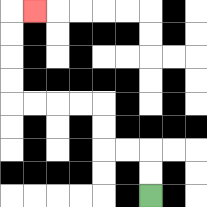{'start': '[6, 8]', 'end': '[1, 0]', 'path_directions': 'U,U,L,L,U,U,L,L,L,L,U,U,U,U,R', 'path_coordinates': '[[6, 8], [6, 7], [6, 6], [5, 6], [4, 6], [4, 5], [4, 4], [3, 4], [2, 4], [1, 4], [0, 4], [0, 3], [0, 2], [0, 1], [0, 0], [1, 0]]'}